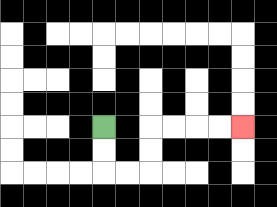{'start': '[4, 5]', 'end': '[10, 5]', 'path_directions': 'D,D,R,R,U,U,R,R,R,R', 'path_coordinates': '[[4, 5], [4, 6], [4, 7], [5, 7], [6, 7], [6, 6], [6, 5], [7, 5], [8, 5], [9, 5], [10, 5]]'}